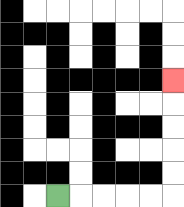{'start': '[2, 8]', 'end': '[7, 3]', 'path_directions': 'R,R,R,R,R,U,U,U,U,U', 'path_coordinates': '[[2, 8], [3, 8], [4, 8], [5, 8], [6, 8], [7, 8], [7, 7], [7, 6], [7, 5], [7, 4], [7, 3]]'}